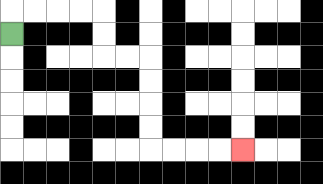{'start': '[0, 1]', 'end': '[10, 6]', 'path_directions': 'U,R,R,R,R,D,D,R,R,D,D,D,D,R,R,R,R', 'path_coordinates': '[[0, 1], [0, 0], [1, 0], [2, 0], [3, 0], [4, 0], [4, 1], [4, 2], [5, 2], [6, 2], [6, 3], [6, 4], [6, 5], [6, 6], [7, 6], [8, 6], [9, 6], [10, 6]]'}